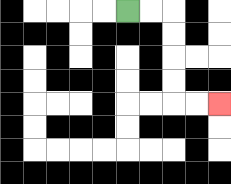{'start': '[5, 0]', 'end': '[9, 4]', 'path_directions': 'R,R,D,D,D,D,R,R', 'path_coordinates': '[[5, 0], [6, 0], [7, 0], [7, 1], [7, 2], [7, 3], [7, 4], [8, 4], [9, 4]]'}